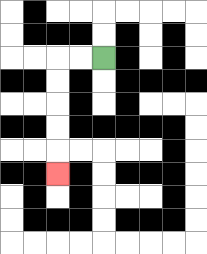{'start': '[4, 2]', 'end': '[2, 7]', 'path_directions': 'L,L,D,D,D,D,D', 'path_coordinates': '[[4, 2], [3, 2], [2, 2], [2, 3], [2, 4], [2, 5], [2, 6], [2, 7]]'}